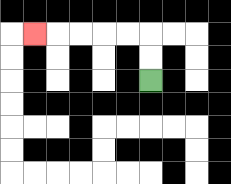{'start': '[6, 3]', 'end': '[1, 1]', 'path_directions': 'U,U,L,L,L,L,L', 'path_coordinates': '[[6, 3], [6, 2], [6, 1], [5, 1], [4, 1], [3, 1], [2, 1], [1, 1]]'}